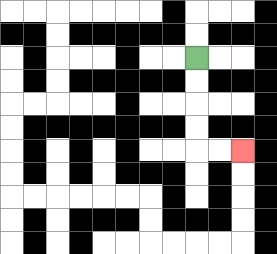{'start': '[8, 2]', 'end': '[10, 6]', 'path_directions': 'D,D,D,D,R,R', 'path_coordinates': '[[8, 2], [8, 3], [8, 4], [8, 5], [8, 6], [9, 6], [10, 6]]'}